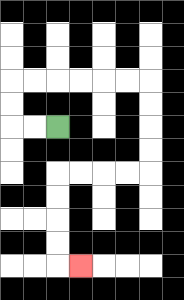{'start': '[2, 5]', 'end': '[3, 11]', 'path_directions': 'L,L,U,U,R,R,R,R,R,R,D,D,D,D,L,L,L,L,D,D,D,D,R', 'path_coordinates': '[[2, 5], [1, 5], [0, 5], [0, 4], [0, 3], [1, 3], [2, 3], [3, 3], [4, 3], [5, 3], [6, 3], [6, 4], [6, 5], [6, 6], [6, 7], [5, 7], [4, 7], [3, 7], [2, 7], [2, 8], [2, 9], [2, 10], [2, 11], [3, 11]]'}